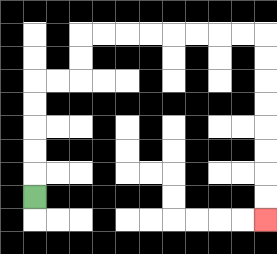{'start': '[1, 8]', 'end': '[11, 9]', 'path_directions': 'U,U,U,U,U,R,R,U,U,R,R,R,R,R,R,R,R,D,D,D,D,D,D,D,D', 'path_coordinates': '[[1, 8], [1, 7], [1, 6], [1, 5], [1, 4], [1, 3], [2, 3], [3, 3], [3, 2], [3, 1], [4, 1], [5, 1], [6, 1], [7, 1], [8, 1], [9, 1], [10, 1], [11, 1], [11, 2], [11, 3], [11, 4], [11, 5], [11, 6], [11, 7], [11, 8], [11, 9]]'}